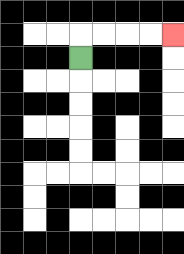{'start': '[3, 2]', 'end': '[7, 1]', 'path_directions': 'U,R,R,R,R', 'path_coordinates': '[[3, 2], [3, 1], [4, 1], [5, 1], [6, 1], [7, 1]]'}